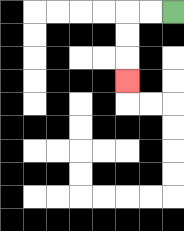{'start': '[7, 0]', 'end': '[5, 3]', 'path_directions': 'L,L,D,D,D', 'path_coordinates': '[[7, 0], [6, 0], [5, 0], [5, 1], [5, 2], [5, 3]]'}